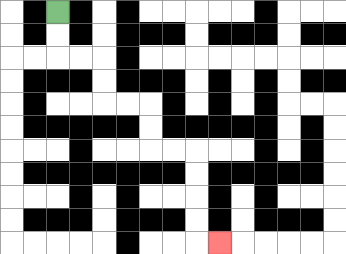{'start': '[2, 0]', 'end': '[9, 10]', 'path_directions': 'D,D,R,R,D,D,R,R,D,D,R,R,D,D,D,D,R', 'path_coordinates': '[[2, 0], [2, 1], [2, 2], [3, 2], [4, 2], [4, 3], [4, 4], [5, 4], [6, 4], [6, 5], [6, 6], [7, 6], [8, 6], [8, 7], [8, 8], [8, 9], [8, 10], [9, 10]]'}